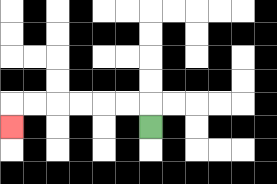{'start': '[6, 5]', 'end': '[0, 5]', 'path_directions': 'U,L,L,L,L,L,L,D', 'path_coordinates': '[[6, 5], [6, 4], [5, 4], [4, 4], [3, 4], [2, 4], [1, 4], [0, 4], [0, 5]]'}